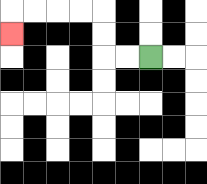{'start': '[6, 2]', 'end': '[0, 1]', 'path_directions': 'L,L,U,U,L,L,L,L,D', 'path_coordinates': '[[6, 2], [5, 2], [4, 2], [4, 1], [4, 0], [3, 0], [2, 0], [1, 0], [0, 0], [0, 1]]'}